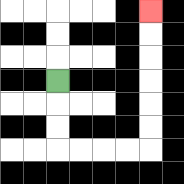{'start': '[2, 3]', 'end': '[6, 0]', 'path_directions': 'D,D,D,R,R,R,R,U,U,U,U,U,U', 'path_coordinates': '[[2, 3], [2, 4], [2, 5], [2, 6], [3, 6], [4, 6], [5, 6], [6, 6], [6, 5], [6, 4], [6, 3], [6, 2], [6, 1], [6, 0]]'}